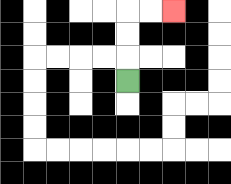{'start': '[5, 3]', 'end': '[7, 0]', 'path_directions': 'U,U,U,R,R', 'path_coordinates': '[[5, 3], [5, 2], [5, 1], [5, 0], [6, 0], [7, 0]]'}